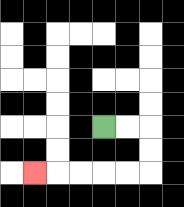{'start': '[4, 5]', 'end': '[1, 7]', 'path_directions': 'R,R,D,D,L,L,L,L,L', 'path_coordinates': '[[4, 5], [5, 5], [6, 5], [6, 6], [6, 7], [5, 7], [4, 7], [3, 7], [2, 7], [1, 7]]'}